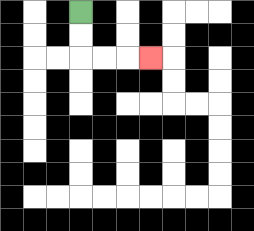{'start': '[3, 0]', 'end': '[6, 2]', 'path_directions': 'D,D,R,R,R', 'path_coordinates': '[[3, 0], [3, 1], [3, 2], [4, 2], [5, 2], [6, 2]]'}